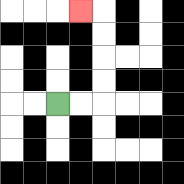{'start': '[2, 4]', 'end': '[3, 0]', 'path_directions': 'R,R,U,U,U,U,L', 'path_coordinates': '[[2, 4], [3, 4], [4, 4], [4, 3], [4, 2], [4, 1], [4, 0], [3, 0]]'}